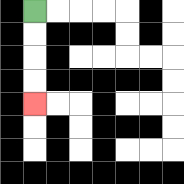{'start': '[1, 0]', 'end': '[1, 4]', 'path_directions': 'D,D,D,D', 'path_coordinates': '[[1, 0], [1, 1], [1, 2], [1, 3], [1, 4]]'}